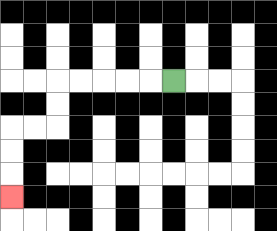{'start': '[7, 3]', 'end': '[0, 8]', 'path_directions': 'L,L,L,L,L,D,D,L,L,D,D,D', 'path_coordinates': '[[7, 3], [6, 3], [5, 3], [4, 3], [3, 3], [2, 3], [2, 4], [2, 5], [1, 5], [0, 5], [0, 6], [0, 7], [0, 8]]'}